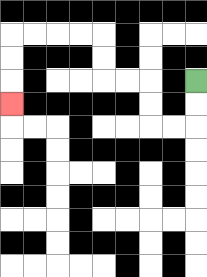{'start': '[8, 3]', 'end': '[0, 4]', 'path_directions': 'D,D,L,L,U,U,L,L,U,U,L,L,L,L,D,D,D', 'path_coordinates': '[[8, 3], [8, 4], [8, 5], [7, 5], [6, 5], [6, 4], [6, 3], [5, 3], [4, 3], [4, 2], [4, 1], [3, 1], [2, 1], [1, 1], [0, 1], [0, 2], [0, 3], [0, 4]]'}